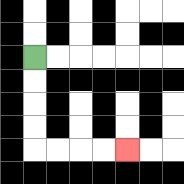{'start': '[1, 2]', 'end': '[5, 6]', 'path_directions': 'D,D,D,D,R,R,R,R', 'path_coordinates': '[[1, 2], [1, 3], [1, 4], [1, 5], [1, 6], [2, 6], [3, 6], [4, 6], [5, 6]]'}